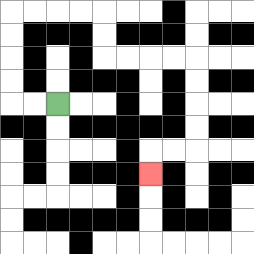{'start': '[2, 4]', 'end': '[6, 7]', 'path_directions': 'L,L,U,U,U,U,R,R,R,R,D,D,R,R,R,R,D,D,D,D,L,L,D', 'path_coordinates': '[[2, 4], [1, 4], [0, 4], [0, 3], [0, 2], [0, 1], [0, 0], [1, 0], [2, 0], [3, 0], [4, 0], [4, 1], [4, 2], [5, 2], [6, 2], [7, 2], [8, 2], [8, 3], [8, 4], [8, 5], [8, 6], [7, 6], [6, 6], [6, 7]]'}